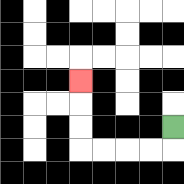{'start': '[7, 5]', 'end': '[3, 3]', 'path_directions': 'D,L,L,L,L,U,U,U', 'path_coordinates': '[[7, 5], [7, 6], [6, 6], [5, 6], [4, 6], [3, 6], [3, 5], [3, 4], [3, 3]]'}